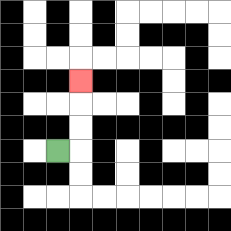{'start': '[2, 6]', 'end': '[3, 3]', 'path_directions': 'R,U,U,U', 'path_coordinates': '[[2, 6], [3, 6], [3, 5], [3, 4], [3, 3]]'}